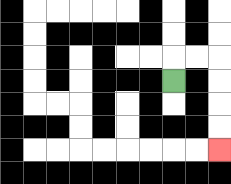{'start': '[7, 3]', 'end': '[9, 6]', 'path_directions': 'U,R,R,D,D,D,D', 'path_coordinates': '[[7, 3], [7, 2], [8, 2], [9, 2], [9, 3], [9, 4], [9, 5], [9, 6]]'}